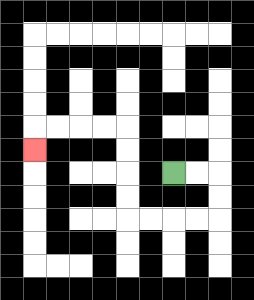{'start': '[7, 7]', 'end': '[1, 6]', 'path_directions': 'R,R,D,D,L,L,L,L,U,U,U,U,L,L,L,L,D', 'path_coordinates': '[[7, 7], [8, 7], [9, 7], [9, 8], [9, 9], [8, 9], [7, 9], [6, 9], [5, 9], [5, 8], [5, 7], [5, 6], [5, 5], [4, 5], [3, 5], [2, 5], [1, 5], [1, 6]]'}